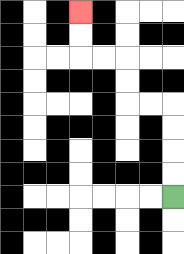{'start': '[7, 8]', 'end': '[3, 0]', 'path_directions': 'U,U,U,U,L,L,U,U,L,L,U,U', 'path_coordinates': '[[7, 8], [7, 7], [7, 6], [7, 5], [7, 4], [6, 4], [5, 4], [5, 3], [5, 2], [4, 2], [3, 2], [3, 1], [3, 0]]'}